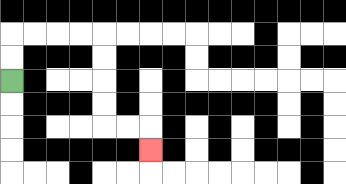{'start': '[0, 3]', 'end': '[6, 6]', 'path_directions': 'U,U,R,R,R,R,D,D,D,D,R,R,D', 'path_coordinates': '[[0, 3], [0, 2], [0, 1], [1, 1], [2, 1], [3, 1], [4, 1], [4, 2], [4, 3], [4, 4], [4, 5], [5, 5], [6, 5], [6, 6]]'}